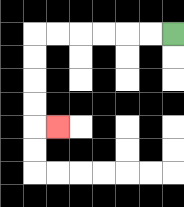{'start': '[7, 1]', 'end': '[2, 5]', 'path_directions': 'L,L,L,L,L,L,D,D,D,D,R', 'path_coordinates': '[[7, 1], [6, 1], [5, 1], [4, 1], [3, 1], [2, 1], [1, 1], [1, 2], [1, 3], [1, 4], [1, 5], [2, 5]]'}